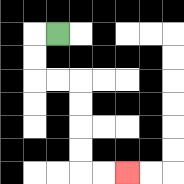{'start': '[2, 1]', 'end': '[5, 7]', 'path_directions': 'L,D,D,R,R,D,D,D,D,R,R', 'path_coordinates': '[[2, 1], [1, 1], [1, 2], [1, 3], [2, 3], [3, 3], [3, 4], [3, 5], [3, 6], [3, 7], [4, 7], [5, 7]]'}